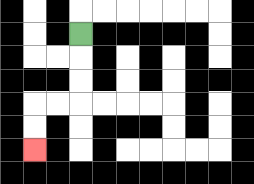{'start': '[3, 1]', 'end': '[1, 6]', 'path_directions': 'D,D,D,L,L,D,D', 'path_coordinates': '[[3, 1], [3, 2], [3, 3], [3, 4], [2, 4], [1, 4], [1, 5], [1, 6]]'}